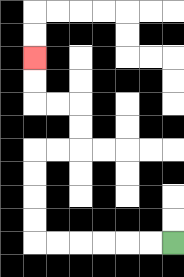{'start': '[7, 10]', 'end': '[1, 2]', 'path_directions': 'L,L,L,L,L,L,U,U,U,U,R,R,U,U,L,L,U,U', 'path_coordinates': '[[7, 10], [6, 10], [5, 10], [4, 10], [3, 10], [2, 10], [1, 10], [1, 9], [1, 8], [1, 7], [1, 6], [2, 6], [3, 6], [3, 5], [3, 4], [2, 4], [1, 4], [1, 3], [1, 2]]'}